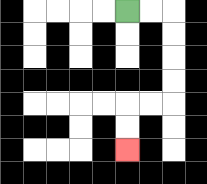{'start': '[5, 0]', 'end': '[5, 6]', 'path_directions': 'R,R,D,D,D,D,L,L,D,D', 'path_coordinates': '[[5, 0], [6, 0], [7, 0], [7, 1], [7, 2], [7, 3], [7, 4], [6, 4], [5, 4], [5, 5], [5, 6]]'}